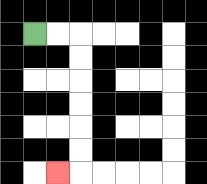{'start': '[1, 1]', 'end': '[2, 7]', 'path_directions': 'R,R,D,D,D,D,D,D,L', 'path_coordinates': '[[1, 1], [2, 1], [3, 1], [3, 2], [3, 3], [3, 4], [3, 5], [3, 6], [3, 7], [2, 7]]'}